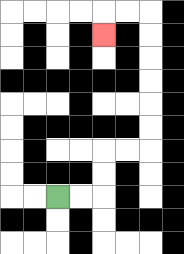{'start': '[2, 8]', 'end': '[4, 1]', 'path_directions': 'R,R,U,U,R,R,U,U,U,U,U,U,L,L,D', 'path_coordinates': '[[2, 8], [3, 8], [4, 8], [4, 7], [4, 6], [5, 6], [6, 6], [6, 5], [6, 4], [6, 3], [6, 2], [6, 1], [6, 0], [5, 0], [4, 0], [4, 1]]'}